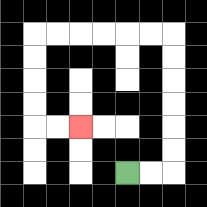{'start': '[5, 7]', 'end': '[3, 5]', 'path_directions': 'R,R,U,U,U,U,U,U,L,L,L,L,L,L,D,D,D,D,R,R', 'path_coordinates': '[[5, 7], [6, 7], [7, 7], [7, 6], [7, 5], [7, 4], [7, 3], [7, 2], [7, 1], [6, 1], [5, 1], [4, 1], [3, 1], [2, 1], [1, 1], [1, 2], [1, 3], [1, 4], [1, 5], [2, 5], [3, 5]]'}